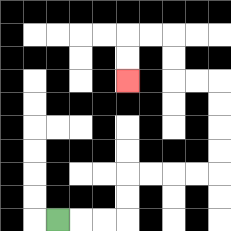{'start': '[2, 9]', 'end': '[5, 3]', 'path_directions': 'R,R,R,U,U,R,R,R,R,U,U,U,U,L,L,U,U,L,L,D,D', 'path_coordinates': '[[2, 9], [3, 9], [4, 9], [5, 9], [5, 8], [5, 7], [6, 7], [7, 7], [8, 7], [9, 7], [9, 6], [9, 5], [9, 4], [9, 3], [8, 3], [7, 3], [7, 2], [7, 1], [6, 1], [5, 1], [5, 2], [5, 3]]'}